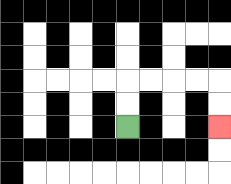{'start': '[5, 5]', 'end': '[9, 5]', 'path_directions': 'U,U,R,R,R,R,D,D', 'path_coordinates': '[[5, 5], [5, 4], [5, 3], [6, 3], [7, 3], [8, 3], [9, 3], [9, 4], [9, 5]]'}